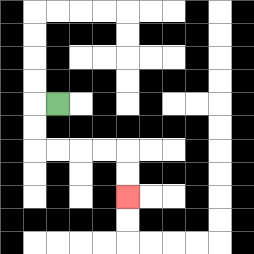{'start': '[2, 4]', 'end': '[5, 8]', 'path_directions': 'L,D,D,R,R,R,R,D,D', 'path_coordinates': '[[2, 4], [1, 4], [1, 5], [1, 6], [2, 6], [3, 6], [4, 6], [5, 6], [5, 7], [5, 8]]'}